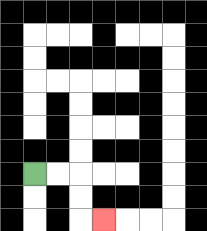{'start': '[1, 7]', 'end': '[4, 9]', 'path_directions': 'R,R,D,D,R', 'path_coordinates': '[[1, 7], [2, 7], [3, 7], [3, 8], [3, 9], [4, 9]]'}